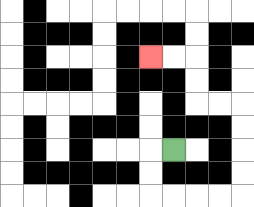{'start': '[7, 6]', 'end': '[6, 2]', 'path_directions': 'L,D,D,R,R,R,R,U,U,U,U,L,L,U,U,L,L', 'path_coordinates': '[[7, 6], [6, 6], [6, 7], [6, 8], [7, 8], [8, 8], [9, 8], [10, 8], [10, 7], [10, 6], [10, 5], [10, 4], [9, 4], [8, 4], [8, 3], [8, 2], [7, 2], [6, 2]]'}